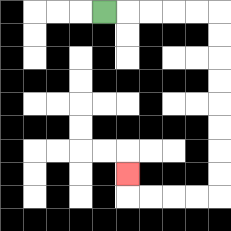{'start': '[4, 0]', 'end': '[5, 7]', 'path_directions': 'R,R,R,R,R,D,D,D,D,D,D,D,D,L,L,L,L,U', 'path_coordinates': '[[4, 0], [5, 0], [6, 0], [7, 0], [8, 0], [9, 0], [9, 1], [9, 2], [9, 3], [9, 4], [9, 5], [9, 6], [9, 7], [9, 8], [8, 8], [7, 8], [6, 8], [5, 8], [5, 7]]'}